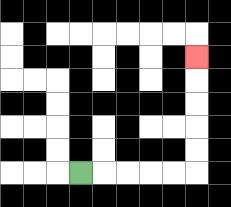{'start': '[3, 7]', 'end': '[8, 2]', 'path_directions': 'R,R,R,R,R,U,U,U,U,U', 'path_coordinates': '[[3, 7], [4, 7], [5, 7], [6, 7], [7, 7], [8, 7], [8, 6], [8, 5], [8, 4], [8, 3], [8, 2]]'}